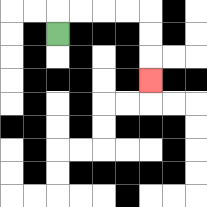{'start': '[2, 1]', 'end': '[6, 3]', 'path_directions': 'U,R,R,R,R,D,D,D', 'path_coordinates': '[[2, 1], [2, 0], [3, 0], [4, 0], [5, 0], [6, 0], [6, 1], [6, 2], [6, 3]]'}